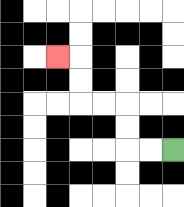{'start': '[7, 6]', 'end': '[2, 2]', 'path_directions': 'L,L,U,U,L,L,U,U,L', 'path_coordinates': '[[7, 6], [6, 6], [5, 6], [5, 5], [5, 4], [4, 4], [3, 4], [3, 3], [3, 2], [2, 2]]'}